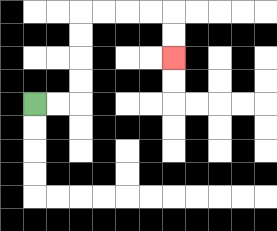{'start': '[1, 4]', 'end': '[7, 2]', 'path_directions': 'R,R,U,U,U,U,R,R,R,R,D,D', 'path_coordinates': '[[1, 4], [2, 4], [3, 4], [3, 3], [3, 2], [3, 1], [3, 0], [4, 0], [5, 0], [6, 0], [7, 0], [7, 1], [7, 2]]'}